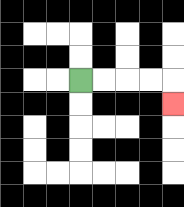{'start': '[3, 3]', 'end': '[7, 4]', 'path_directions': 'R,R,R,R,D', 'path_coordinates': '[[3, 3], [4, 3], [5, 3], [6, 3], [7, 3], [7, 4]]'}